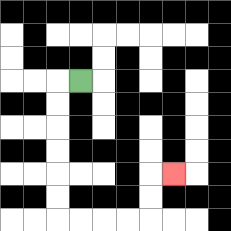{'start': '[3, 3]', 'end': '[7, 7]', 'path_directions': 'L,D,D,D,D,D,D,R,R,R,R,U,U,R', 'path_coordinates': '[[3, 3], [2, 3], [2, 4], [2, 5], [2, 6], [2, 7], [2, 8], [2, 9], [3, 9], [4, 9], [5, 9], [6, 9], [6, 8], [6, 7], [7, 7]]'}